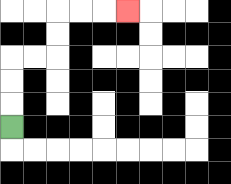{'start': '[0, 5]', 'end': '[5, 0]', 'path_directions': 'U,U,U,R,R,U,U,R,R,R', 'path_coordinates': '[[0, 5], [0, 4], [0, 3], [0, 2], [1, 2], [2, 2], [2, 1], [2, 0], [3, 0], [4, 0], [5, 0]]'}